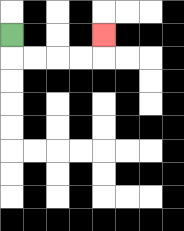{'start': '[0, 1]', 'end': '[4, 1]', 'path_directions': 'D,R,R,R,R,U', 'path_coordinates': '[[0, 1], [0, 2], [1, 2], [2, 2], [3, 2], [4, 2], [4, 1]]'}